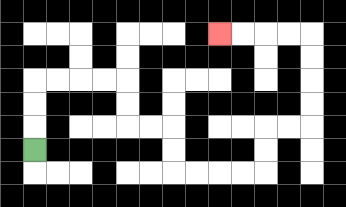{'start': '[1, 6]', 'end': '[9, 1]', 'path_directions': 'U,U,U,R,R,R,R,D,D,R,R,D,D,R,R,R,R,U,U,R,R,U,U,U,U,L,L,L,L', 'path_coordinates': '[[1, 6], [1, 5], [1, 4], [1, 3], [2, 3], [3, 3], [4, 3], [5, 3], [5, 4], [5, 5], [6, 5], [7, 5], [7, 6], [7, 7], [8, 7], [9, 7], [10, 7], [11, 7], [11, 6], [11, 5], [12, 5], [13, 5], [13, 4], [13, 3], [13, 2], [13, 1], [12, 1], [11, 1], [10, 1], [9, 1]]'}